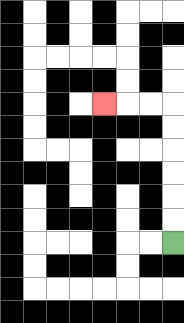{'start': '[7, 10]', 'end': '[4, 4]', 'path_directions': 'U,U,U,U,U,U,L,L,L', 'path_coordinates': '[[7, 10], [7, 9], [7, 8], [7, 7], [7, 6], [7, 5], [7, 4], [6, 4], [5, 4], [4, 4]]'}